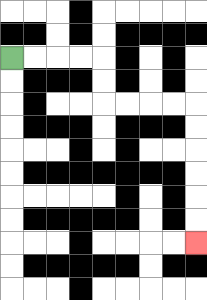{'start': '[0, 2]', 'end': '[8, 10]', 'path_directions': 'R,R,R,R,D,D,R,R,R,R,D,D,D,D,D,D', 'path_coordinates': '[[0, 2], [1, 2], [2, 2], [3, 2], [4, 2], [4, 3], [4, 4], [5, 4], [6, 4], [7, 4], [8, 4], [8, 5], [8, 6], [8, 7], [8, 8], [8, 9], [8, 10]]'}